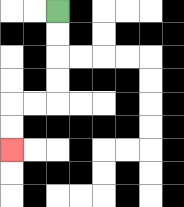{'start': '[2, 0]', 'end': '[0, 6]', 'path_directions': 'D,D,D,D,L,L,D,D', 'path_coordinates': '[[2, 0], [2, 1], [2, 2], [2, 3], [2, 4], [1, 4], [0, 4], [0, 5], [0, 6]]'}